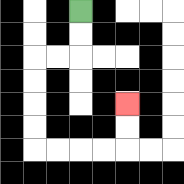{'start': '[3, 0]', 'end': '[5, 4]', 'path_directions': 'D,D,L,L,D,D,D,D,R,R,R,R,U,U', 'path_coordinates': '[[3, 0], [3, 1], [3, 2], [2, 2], [1, 2], [1, 3], [1, 4], [1, 5], [1, 6], [2, 6], [3, 6], [4, 6], [5, 6], [5, 5], [5, 4]]'}